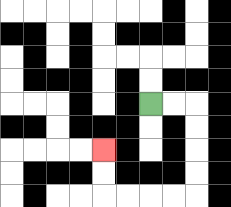{'start': '[6, 4]', 'end': '[4, 6]', 'path_directions': 'R,R,D,D,D,D,L,L,L,L,U,U', 'path_coordinates': '[[6, 4], [7, 4], [8, 4], [8, 5], [8, 6], [8, 7], [8, 8], [7, 8], [6, 8], [5, 8], [4, 8], [4, 7], [4, 6]]'}